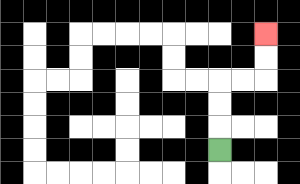{'start': '[9, 6]', 'end': '[11, 1]', 'path_directions': 'U,U,U,R,R,U,U', 'path_coordinates': '[[9, 6], [9, 5], [9, 4], [9, 3], [10, 3], [11, 3], [11, 2], [11, 1]]'}